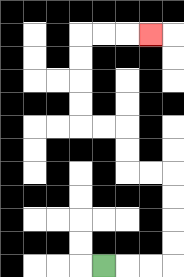{'start': '[4, 11]', 'end': '[6, 1]', 'path_directions': 'R,R,R,U,U,U,U,L,L,U,U,L,L,U,U,U,U,R,R,R', 'path_coordinates': '[[4, 11], [5, 11], [6, 11], [7, 11], [7, 10], [7, 9], [7, 8], [7, 7], [6, 7], [5, 7], [5, 6], [5, 5], [4, 5], [3, 5], [3, 4], [3, 3], [3, 2], [3, 1], [4, 1], [5, 1], [6, 1]]'}